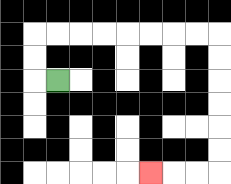{'start': '[2, 3]', 'end': '[6, 7]', 'path_directions': 'L,U,U,R,R,R,R,R,R,R,R,D,D,D,D,D,D,L,L,L', 'path_coordinates': '[[2, 3], [1, 3], [1, 2], [1, 1], [2, 1], [3, 1], [4, 1], [5, 1], [6, 1], [7, 1], [8, 1], [9, 1], [9, 2], [9, 3], [9, 4], [9, 5], [9, 6], [9, 7], [8, 7], [7, 7], [6, 7]]'}